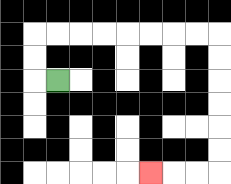{'start': '[2, 3]', 'end': '[6, 7]', 'path_directions': 'L,U,U,R,R,R,R,R,R,R,R,D,D,D,D,D,D,L,L,L', 'path_coordinates': '[[2, 3], [1, 3], [1, 2], [1, 1], [2, 1], [3, 1], [4, 1], [5, 1], [6, 1], [7, 1], [8, 1], [9, 1], [9, 2], [9, 3], [9, 4], [9, 5], [9, 6], [9, 7], [8, 7], [7, 7], [6, 7]]'}